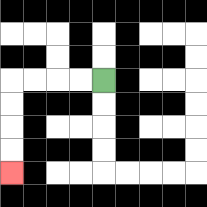{'start': '[4, 3]', 'end': '[0, 7]', 'path_directions': 'L,L,L,L,D,D,D,D', 'path_coordinates': '[[4, 3], [3, 3], [2, 3], [1, 3], [0, 3], [0, 4], [0, 5], [0, 6], [0, 7]]'}